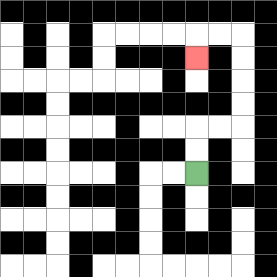{'start': '[8, 7]', 'end': '[8, 2]', 'path_directions': 'U,U,R,R,U,U,U,U,L,L,D', 'path_coordinates': '[[8, 7], [8, 6], [8, 5], [9, 5], [10, 5], [10, 4], [10, 3], [10, 2], [10, 1], [9, 1], [8, 1], [8, 2]]'}